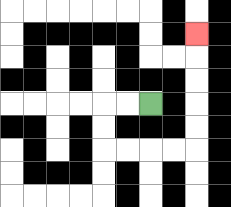{'start': '[6, 4]', 'end': '[8, 1]', 'path_directions': 'L,L,D,D,R,R,R,R,U,U,U,U,U', 'path_coordinates': '[[6, 4], [5, 4], [4, 4], [4, 5], [4, 6], [5, 6], [6, 6], [7, 6], [8, 6], [8, 5], [8, 4], [8, 3], [8, 2], [8, 1]]'}